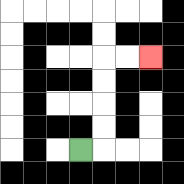{'start': '[3, 6]', 'end': '[6, 2]', 'path_directions': 'R,U,U,U,U,R,R', 'path_coordinates': '[[3, 6], [4, 6], [4, 5], [4, 4], [4, 3], [4, 2], [5, 2], [6, 2]]'}